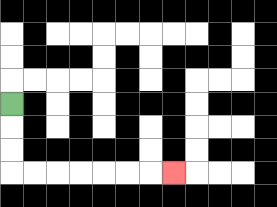{'start': '[0, 4]', 'end': '[7, 7]', 'path_directions': 'D,D,D,R,R,R,R,R,R,R', 'path_coordinates': '[[0, 4], [0, 5], [0, 6], [0, 7], [1, 7], [2, 7], [3, 7], [4, 7], [5, 7], [6, 7], [7, 7]]'}